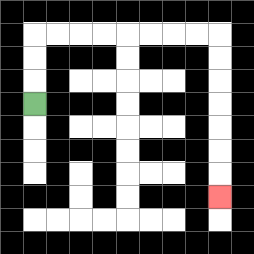{'start': '[1, 4]', 'end': '[9, 8]', 'path_directions': 'U,U,U,R,R,R,R,R,R,R,R,D,D,D,D,D,D,D', 'path_coordinates': '[[1, 4], [1, 3], [1, 2], [1, 1], [2, 1], [3, 1], [4, 1], [5, 1], [6, 1], [7, 1], [8, 1], [9, 1], [9, 2], [9, 3], [9, 4], [9, 5], [9, 6], [9, 7], [9, 8]]'}